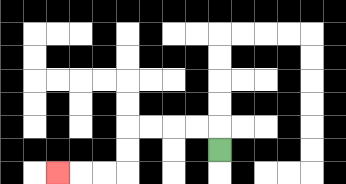{'start': '[9, 6]', 'end': '[2, 7]', 'path_directions': 'U,L,L,L,L,D,D,L,L,L', 'path_coordinates': '[[9, 6], [9, 5], [8, 5], [7, 5], [6, 5], [5, 5], [5, 6], [5, 7], [4, 7], [3, 7], [2, 7]]'}